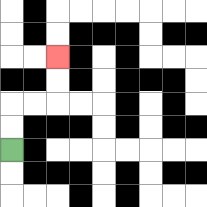{'start': '[0, 6]', 'end': '[2, 2]', 'path_directions': 'U,U,R,R,U,U', 'path_coordinates': '[[0, 6], [0, 5], [0, 4], [1, 4], [2, 4], [2, 3], [2, 2]]'}